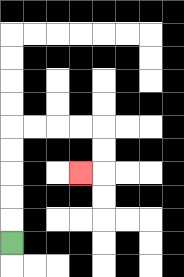{'start': '[0, 10]', 'end': '[3, 7]', 'path_directions': 'U,U,U,U,U,R,R,R,R,D,D,L', 'path_coordinates': '[[0, 10], [0, 9], [0, 8], [0, 7], [0, 6], [0, 5], [1, 5], [2, 5], [3, 5], [4, 5], [4, 6], [4, 7], [3, 7]]'}